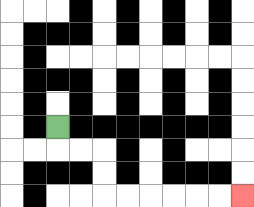{'start': '[2, 5]', 'end': '[10, 8]', 'path_directions': 'D,R,R,D,D,R,R,R,R,R,R', 'path_coordinates': '[[2, 5], [2, 6], [3, 6], [4, 6], [4, 7], [4, 8], [5, 8], [6, 8], [7, 8], [8, 8], [9, 8], [10, 8]]'}